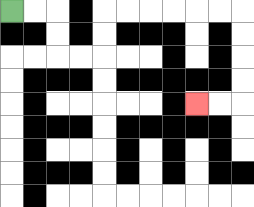{'start': '[0, 0]', 'end': '[8, 4]', 'path_directions': 'R,R,D,D,R,R,U,U,R,R,R,R,R,R,D,D,D,D,L,L', 'path_coordinates': '[[0, 0], [1, 0], [2, 0], [2, 1], [2, 2], [3, 2], [4, 2], [4, 1], [4, 0], [5, 0], [6, 0], [7, 0], [8, 0], [9, 0], [10, 0], [10, 1], [10, 2], [10, 3], [10, 4], [9, 4], [8, 4]]'}